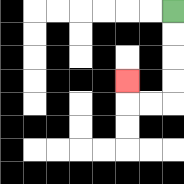{'start': '[7, 0]', 'end': '[5, 3]', 'path_directions': 'D,D,D,D,L,L,U', 'path_coordinates': '[[7, 0], [7, 1], [7, 2], [7, 3], [7, 4], [6, 4], [5, 4], [5, 3]]'}